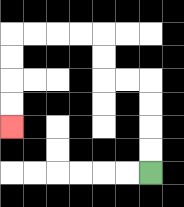{'start': '[6, 7]', 'end': '[0, 5]', 'path_directions': 'U,U,U,U,L,L,U,U,L,L,L,L,D,D,D,D', 'path_coordinates': '[[6, 7], [6, 6], [6, 5], [6, 4], [6, 3], [5, 3], [4, 3], [4, 2], [4, 1], [3, 1], [2, 1], [1, 1], [0, 1], [0, 2], [0, 3], [0, 4], [0, 5]]'}